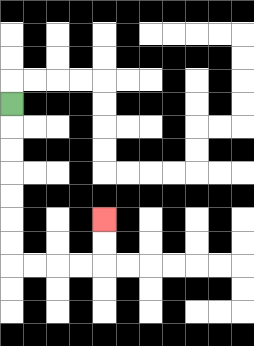{'start': '[0, 4]', 'end': '[4, 9]', 'path_directions': 'D,D,D,D,D,D,D,R,R,R,R,U,U', 'path_coordinates': '[[0, 4], [0, 5], [0, 6], [0, 7], [0, 8], [0, 9], [0, 10], [0, 11], [1, 11], [2, 11], [3, 11], [4, 11], [4, 10], [4, 9]]'}